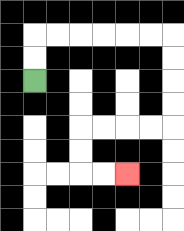{'start': '[1, 3]', 'end': '[5, 7]', 'path_directions': 'U,U,R,R,R,R,R,R,D,D,D,D,L,L,L,L,D,D,R,R', 'path_coordinates': '[[1, 3], [1, 2], [1, 1], [2, 1], [3, 1], [4, 1], [5, 1], [6, 1], [7, 1], [7, 2], [7, 3], [7, 4], [7, 5], [6, 5], [5, 5], [4, 5], [3, 5], [3, 6], [3, 7], [4, 7], [5, 7]]'}